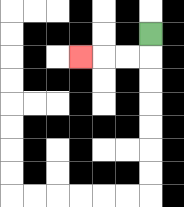{'start': '[6, 1]', 'end': '[3, 2]', 'path_directions': 'D,L,L,L', 'path_coordinates': '[[6, 1], [6, 2], [5, 2], [4, 2], [3, 2]]'}